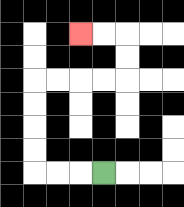{'start': '[4, 7]', 'end': '[3, 1]', 'path_directions': 'L,L,L,U,U,U,U,R,R,R,R,U,U,L,L', 'path_coordinates': '[[4, 7], [3, 7], [2, 7], [1, 7], [1, 6], [1, 5], [1, 4], [1, 3], [2, 3], [3, 3], [4, 3], [5, 3], [5, 2], [5, 1], [4, 1], [3, 1]]'}